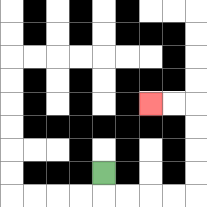{'start': '[4, 7]', 'end': '[6, 4]', 'path_directions': 'D,R,R,R,R,U,U,U,U,L,L', 'path_coordinates': '[[4, 7], [4, 8], [5, 8], [6, 8], [7, 8], [8, 8], [8, 7], [8, 6], [8, 5], [8, 4], [7, 4], [6, 4]]'}